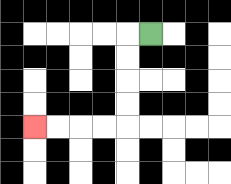{'start': '[6, 1]', 'end': '[1, 5]', 'path_directions': 'L,D,D,D,D,L,L,L,L', 'path_coordinates': '[[6, 1], [5, 1], [5, 2], [5, 3], [5, 4], [5, 5], [4, 5], [3, 5], [2, 5], [1, 5]]'}